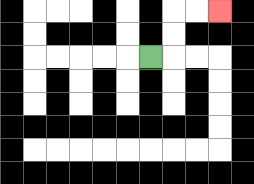{'start': '[6, 2]', 'end': '[9, 0]', 'path_directions': 'R,U,U,R,R', 'path_coordinates': '[[6, 2], [7, 2], [7, 1], [7, 0], [8, 0], [9, 0]]'}